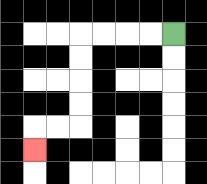{'start': '[7, 1]', 'end': '[1, 6]', 'path_directions': 'L,L,L,L,D,D,D,D,L,L,D', 'path_coordinates': '[[7, 1], [6, 1], [5, 1], [4, 1], [3, 1], [3, 2], [3, 3], [3, 4], [3, 5], [2, 5], [1, 5], [1, 6]]'}